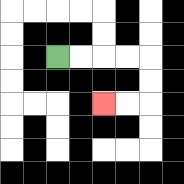{'start': '[2, 2]', 'end': '[4, 4]', 'path_directions': 'R,R,R,R,D,D,L,L', 'path_coordinates': '[[2, 2], [3, 2], [4, 2], [5, 2], [6, 2], [6, 3], [6, 4], [5, 4], [4, 4]]'}